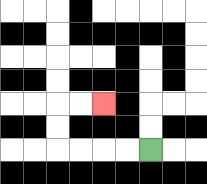{'start': '[6, 6]', 'end': '[4, 4]', 'path_directions': 'L,L,L,L,U,U,R,R', 'path_coordinates': '[[6, 6], [5, 6], [4, 6], [3, 6], [2, 6], [2, 5], [2, 4], [3, 4], [4, 4]]'}